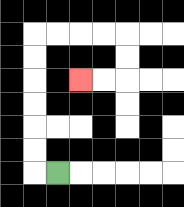{'start': '[2, 7]', 'end': '[3, 3]', 'path_directions': 'L,U,U,U,U,U,U,R,R,R,R,D,D,L,L', 'path_coordinates': '[[2, 7], [1, 7], [1, 6], [1, 5], [1, 4], [1, 3], [1, 2], [1, 1], [2, 1], [3, 1], [4, 1], [5, 1], [5, 2], [5, 3], [4, 3], [3, 3]]'}